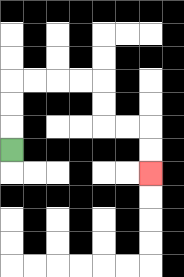{'start': '[0, 6]', 'end': '[6, 7]', 'path_directions': 'U,U,U,R,R,R,R,D,D,R,R,D,D', 'path_coordinates': '[[0, 6], [0, 5], [0, 4], [0, 3], [1, 3], [2, 3], [3, 3], [4, 3], [4, 4], [4, 5], [5, 5], [6, 5], [6, 6], [6, 7]]'}